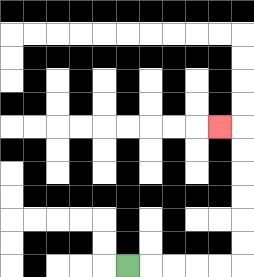{'start': '[5, 11]', 'end': '[9, 5]', 'path_directions': 'R,R,R,R,R,U,U,U,U,U,U,L', 'path_coordinates': '[[5, 11], [6, 11], [7, 11], [8, 11], [9, 11], [10, 11], [10, 10], [10, 9], [10, 8], [10, 7], [10, 6], [10, 5], [9, 5]]'}